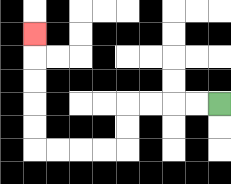{'start': '[9, 4]', 'end': '[1, 1]', 'path_directions': 'L,L,L,L,D,D,L,L,L,L,U,U,U,U,U', 'path_coordinates': '[[9, 4], [8, 4], [7, 4], [6, 4], [5, 4], [5, 5], [5, 6], [4, 6], [3, 6], [2, 6], [1, 6], [1, 5], [1, 4], [1, 3], [1, 2], [1, 1]]'}